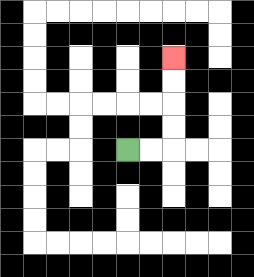{'start': '[5, 6]', 'end': '[7, 2]', 'path_directions': 'R,R,U,U,U,U', 'path_coordinates': '[[5, 6], [6, 6], [7, 6], [7, 5], [7, 4], [7, 3], [7, 2]]'}